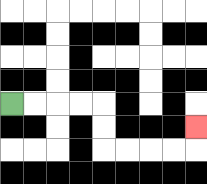{'start': '[0, 4]', 'end': '[8, 5]', 'path_directions': 'R,R,R,R,D,D,R,R,R,R,U', 'path_coordinates': '[[0, 4], [1, 4], [2, 4], [3, 4], [4, 4], [4, 5], [4, 6], [5, 6], [6, 6], [7, 6], [8, 6], [8, 5]]'}